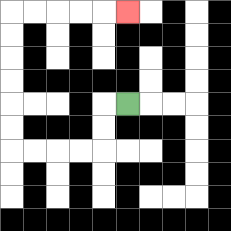{'start': '[5, 4]', 'end': '[5, 0]', 'path_directions': 'L,D,D,L,L,L,L,U,U,U,U,U,U,R,R,R,R,R', 'path_coordinates': '[[5, 4], [4, 4], [4, 5], [4, 6], [3, 6], [2, 6], [1, 6], [0, 6], [0, 5], [0, 4], [0, 3], [0, 2], [0, 1], [0, 0], [1, 0], [2, 0], [3, 0], [4, 0], [5, 0]]'}